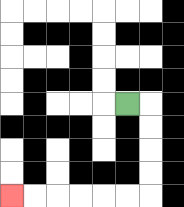{'start': '[5, 4]', 'end': '[0, 8]', 'path_directions': 'R,D,D,D,D,L,L,L,L,L,L', 'path_coordinates': '[[5, 4], [6, 4], [6, 5], [6, 6], [6, 7], [6, 8], [5, 8], [4, 8], [3, 8], [2, 8], [1, 8], [0, 8]]'}